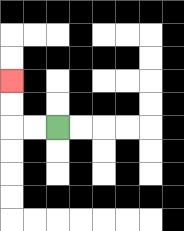{'start': '[2, 5]', 'end': '[0, 3]', 'path_directions': 'L,L,U,U', 'path_coordinates': '[[2, 5], [1, 5], [0, 5], [0, 4], [0, 3]]'}